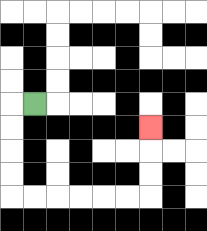{'start': '[1, 4]', 'end': '[6, 5]', 'path_directions': 'L,D,D,D,D,R,R,R,R,R,R,U,U,U', 'path_coordinates': '[[1, 4], [0, 4], [0, 5], [0, 6], [0, 7], [0, 8], [1, 8], [2, 8], [3, 8], [4, 8], [5, 8], [6, 8], [6, 7], [6, 6], [6, 5]]'}